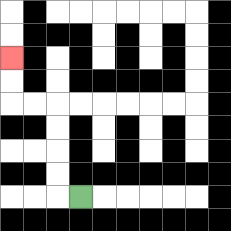{'start': '[3, 8]', 'end': '[0, 2]', 'path_directions': 'L,U,U,U,U,L,L,U,U', 'path_coordinates': '[[3, 8], [2, 8], [2, 7], [2, 6], [2, 5], [2, 4], [1, 4], [0, 4], [0, 3], [0, 2]]'}